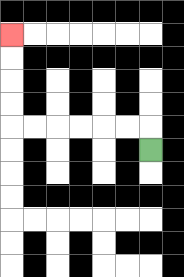{'start': '[6, 6]', 'end': '[0, 1]', 'path_directions': 'U,L,L,L,L,L,L,U,U,U,U', 'path_coordinates': '[[6, 6], [6, 5], [5, 5], [4, 5], [3, 5], [2, 5], [1, 5], [0, 5], [0, 4], [0, 3], [0, 2], [0, 1]]'}